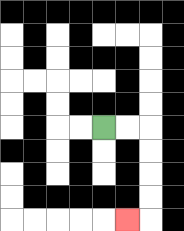{'start': '[4, 5]', 'end': '[5, 9]', 'path_directions': 'R,R,D,D,D,D,L', 'path_coordinates': '[[4, 5], [5, 5], [6, 5], [6, 6], [6, 7], [6, 8], [6, 9], [5, 9]]'}